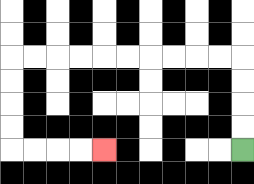{'start': '[10, 6]', 'end': '[4, 6]', 'path_directions': 'U,U,U,U,L,L,L,L,L,L,L,L,L,L,D,D,D,D,R,R,R,R', 'path_coordinates': '[[10, 6], [10, 5], [10, 4], [10, 3], [10, 2], [9, 2], [8, 2], [7, 2], [6, 2], [5, 2], [4, 2], [3, 2], [2, 2], [1, 2], [0, 2], [0, 3], [0, 4], [0, 5], [0, 6], [1, 6], [2, 6], [3, 6], [4, 6]]'}